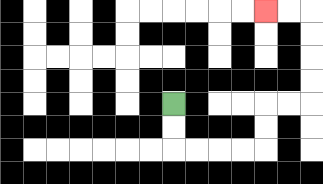{'start': '[7, 4]', 'end': '[11, 0]', 'path_directions': 'D,D,R,R,R,R,U,U,R,R,U,U,U,U,L,L', 'path_coordinates': '[[7, 4], [7, 5], [7, 6], [8, 6], [9, 6], [10, 6], [11, 6], [11, 5], [11, 4], [12, 4], [13, 4], [13, 3], [13, 2], [13, 1], [13, 0], [12, 0], [11, 0]]'}